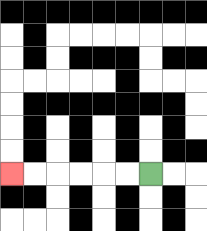{'start': '[6, 7]', 'end': '[0, 7]', 'path_directions': 'L,L,L,L,L,L', 'path_coordinates': '[[6, 7], [5, 7], [4, 7], [3, 7], [2, 7], [1, 7], [0, 7]]'}